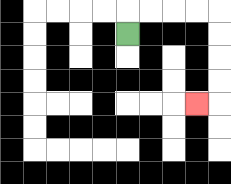{'start': '[5, 1]', 'end': '[8, 4]', 'path_directions': 'U,R,R,R,R,D,D,D,D,L', 'path_coordinates': '[[5, 1], [5, 0], [6, 0], [7, 0], [8, 0], [9, 0], [9, 1], [9, 2], [9, 3], [9, 4], [8, 4]]'}